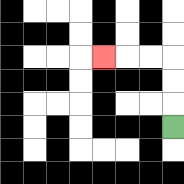{'start': '[7, 5]', 'end': '[4, 2]', 'path_directions': 'U,U,U,L,L,L', 'path_coordinates': '[[7, 5], [7, 4], [7, 3], [7, 2], [6, 2], [5, 2], [4, 2]]'}